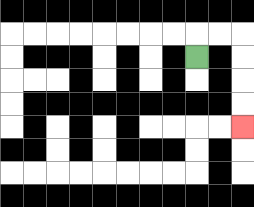{'start': '[8, 2]', 'end': '[10, 5]', 'path_directions': 'U,R,R,D,D,D,D', 'path_coordinates': '[[8, 2], [8, 1], [9, 1], [10, 1], [10, 2], [10, 3], [10, 4], [10, 5]]'}